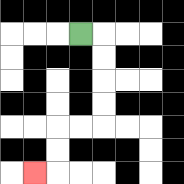{'start': '[3, 1]', 'end': '[1, 7]', 'path_directions': 'R,D,D,D,D,L,L,D,D,L', 'path_coordinates': '[[3, 1], [4, 1], [4, 2], [4, 3], [4, 4], [4, 5], [3, 5], [2, 5], [2, 6], [2, 7], [1, 7]]'}